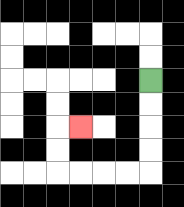{'start': '[6, 3]', 'end': '[3, 5]', 'path_directions': 'D,D,D,D,L,L,L,L,U,U,R', 'path_coordinates': '[[6, 3], [6, 4], [6, 5], [6, 6], [6, 7], [5, 7], [4, 7], [3, 7], [2, 7], [2, 6], [2, 5], [3, 5]]'}